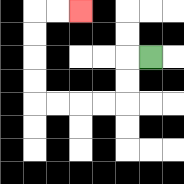{'start': '[6, 2]', 'end': '[3, 0]', 'path_directions': 'L,D,D,L,L,L,L,U,U,U,U,R,R', 'path_coordinates': '[[6, 2], [5, 2], [5, 3], [5, 4], [4, 4], [3, 4], [2, 4], [1, 4], [1, 3], [1, 2], [1, 1], [1, 0], [2, 0], [3, 0]]'}